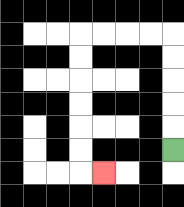{'start': '[7, 6]', 'end': '[4, 7]', 'path_directions': 'U,U,U,U,U,L,L,L,L,D,D,D,D,D,D,R', 'path_coordinates': '[[7, 6], [7, 5], [7, 4], [7, 3], [7, 2], [7, 1], [6, 1], [5, 1], [4, 1], [3, 1], [3, 2], [3, 3], [3, 4], [3, 5], [3, 6], [3, 7], [4, 7]]'}